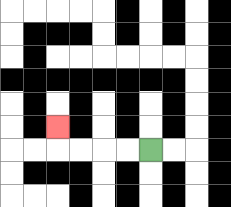{'start': '[6, 6]', 'end': '[2, 5]', 'path_directions': 'L,L,L,L,U', 'path_coordinates': '[[6, 6], [5, 6], [4, 6], [3, 6], [2, 6], [2, 5]]'}